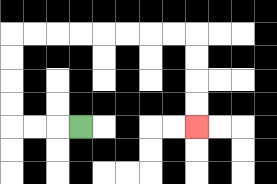{'start': '[3, 5]', 'end': '[8, 5]', 'path_directions': 'L,L,L,U,U,U,U,R,R,R,R,R,R,R,R,D,D,D,D', 'path_coordinates': '[[3, 5], [2, 5], [1, 5], [0, 5], [0, 4], [0, 3], [0, 2], [0, 1], [1, 1], [2, 1], [3, 1], [4, 1], [5, 1], [6, 1], [7, 1], [8, 1], [8, 2], [8, 3], [8, 4], [8, 5]]'}